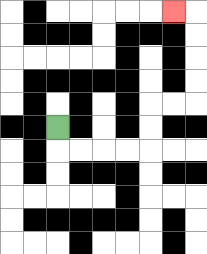{'start': '[2, 5]', 'end': '[7, 0]', 'path_directions': 'D,R,R,R,R,U,U,R,R,U,U,U,U,L', 'path_coordinates': '[[2, 5], [2, 6], [3, 6], [4, 6], [5, 6], [6, 6], [6, 5], [6, 4], [7, 4], [8, 4], [8, 3], [8, 2], [8, 1], [8, 0], [7, 0]]'}